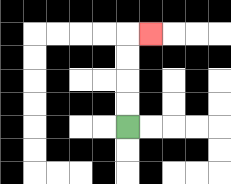{'start': '[5, 5]', 'end': '[6, 1]', 'path_directions': 'U,U,U,U,R', 'path_coordinates': '[[5, 5], [5, 4], [5, 3], [5, 2], [5, 1], [6, 1]]'}